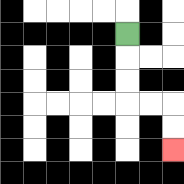{'start': '[5, 1]', 'end': '[7, 6]', 'path_directions': 'D,D,D,R,R,D,D', 'path_coordinates': '[[5, 1], [5, 2], [5, 3], [5, 4], [6, 4], [7, 4], [7, 5], [7, 6]]'}